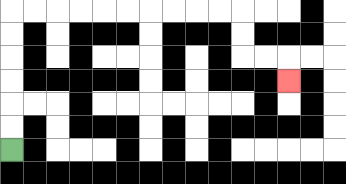{'start': '[0, 6]', 'end': '[12, 3]', 'path_directions': 'U,U,U,U,U,U,R,R,R,R,R,R,R,R,R,R,D,D,R,R,D', 'path_coordinates': '[[0, 6], [0, 5], [0, 4], [0, 3], [0, 2], [0, 1], [0, 0], [1, 0], [2, 0], [3, 0], [4, 0], [5, 0], [6, 0], [7, 0], [8, 0], [9, 0], [10, 0], [10, 1], [10, 2], [11, 2], [12, 2], [12, 3]]'}